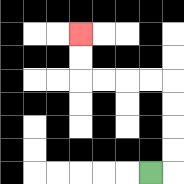{'start': '[6, 7]', 'end': '[3, 1]', 'path_directions': 'R,U,U,U,U,L,L,L,L,U,U', 'path_coordinates': '[[6, 7], [7, 7], [7, 6], [7, 5], [7, 4], [7, 3], [6, 3], [5, 3], [4, 3], [3, 3], [3, 2], [3, 1]]'}